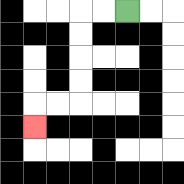{'start': '[5, 0]', 'end': '[1, 5]', 'path_directions': 'L,L,D,D,D,D,L,L,D', 'path_coordinates': '[[5, 0], [4, 0], [3, 0], [3, 1], [3, 2], [3, 3], [3, 4], [2, 4], [1, 4], [1, 5]]'}